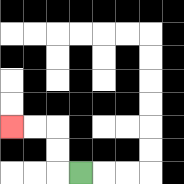{'start': '[3, 7]', 'end': '[0, 5]', 'path_directions': 'L,U,U,L,L', 'path_coordinates': '[[3, 7], [2, 7], [2, 6], [2, 5], [1, 5], [0, 5]]'}